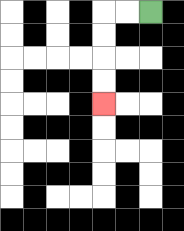{'start': '[6, 0]', 'end': '[4, 4]', 'path_directions': 'L,L,D,D,D,D', 'path_coordinates': '[[6, 0], [5, 0], [4, 0], [4, 1], [4, 2], [4, 3], [4, 4]]'}